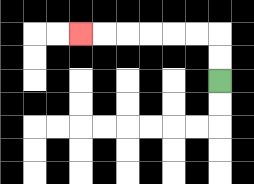{'start': '[9, 3]', 'end': '[3, 1]', 'path_directions': 'U,U,L,L,L,L,L,L', 'path_coordinates': '[[9, 3], [9, 2], [9, 1], [8, 1], [7, 1], [6, 1], [5, 1], [4, 1], [3, 1]]'}